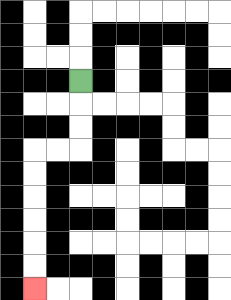{'start': '[3, 3]', 'end': '[1, 12]', 'path_directions': 'D,D,D,L,L,D,D,D,D,D,D', 'path_coordinates': '[[3, 3], [3, 4], [3, 5], [3, 6], [2, 6], [1, 6], [1, 7], [1, 8], [1, 9], [1, 10], [1, 11], [1, 12]]'}